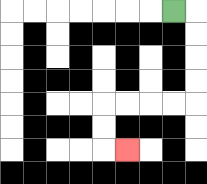{'start': '[7, 0]', 'end': '[5, 6]', 'path_directions': 'R,D,D,D,D,L,L,L,L,D,D,R', 'path_coordinates': '[[7, 0], [8, 0], [8, 1], [8, 2], [8, 3], [8, 4], [7, 4], [6, 4], [5, 4], [4, 4], [4, 5], [4, 6], [5, 6]]'}